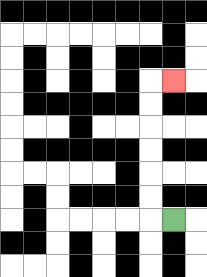{'start': '[7, 9]', 'end': '[7, 3]', 'path_directions': 'L,U,U,U,U,U,U,R', 'path_coordinates': '[[7, 9], [6, 9], [6, 8], [6, 7], [6, 6], [6, 5], [6, 4], [6, 3], [7, 3]]'}